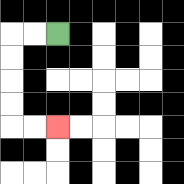{'start': '[2, 1]', 'end': '[2, 5]', 'path_directions': 'L,L,D,D,D,D,R,R', 'path_coordinates': '[[2, 1], [1, 1], [0, 1], [0, 2], [0, 3], [0, 4], [0, 5], [1, 5], [2, 5]]'}